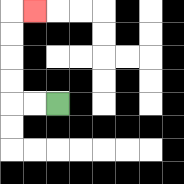{'start': '[2, 4]', 'end': '[1, 0]', 'path_directions': 'L,L,U,U,U,U,R', 'path_coordinates': '[[2, 4], [1, 4], [0, 4], [0, 3], [0, 2], [0, 1], [0, 0], [1, 0]]'}